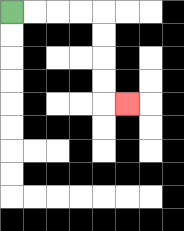{'start': '[0, 0]', 'end': '[5, 4]', 'path_directions': 'R,R,R,R,D,D,D,D,R', 'path_coordinates': '[[0, 0], [1, 0], [2, 0], [3, 0], [4, 0], [4, 1], [4, 2], [4, 3], [4, 4], [5, 4]]'}